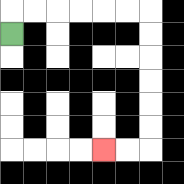{'start': '[0, 1]', 'end': '[4, 6]', 'path_directions': 'U,R,R,R,R,R,R,D,D,D,D,D,D,L,L', 'path_coordinates': '[[0, 1], [0, 0], [1, 0], [2, 0], [3, 0], [4, 0], [5, 0], [6, 0], [6, 1], [6, 2], [6, 3], [6, 4], [6, 5], [6, 6], [5, 6], [4, 6]]'}